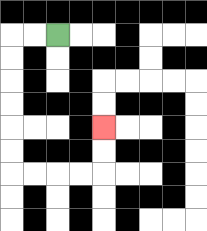{'start': '[2, 1]', 'end': '[4, 5]', 'path_directions': 'L,L,D,D,D,D,D,D,R,R,R,R,U,U', 'path_coordinates': '[[2, 1], [1, 1], [0, 1], [0, 2], [0, 3], [0, 4], [0, 5], [0, 6], [0, 7], [1, 7], [2, 7], [3, 7], [4, 7], [4, 6], [4, 5]]'}